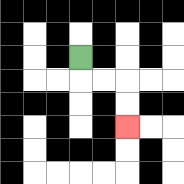{'start': '[3, 2]', 'end': '[5, 5]', 'path_directions': 'D,R,R,D,D', 'path_coordinates': '[[3, 2], [3, 3], [4, 3], [5, 3], [5, 4], [5, 5]]'}